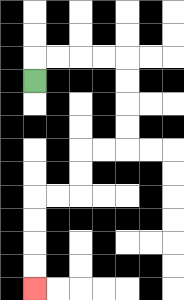{'start': '[1, 3]', 'end': '[1, 12]', 'path_directions': 'U,R,R,R,R,D,D,D,D,L,L,D,D,L,L,D,D,D,D', 'path_coordinates': '[[1, 3], [1, 2], [2, 2], [3, 2], [4, 2], [5, 2], [5, 3], [5, 4], [5, 5], [5, 6], [4, 6], [3, 6], [3, 7], [3, 8], [2, 8], [1, 8], [1, 9], [1, 10], [1, 11], [1, 12]]'}